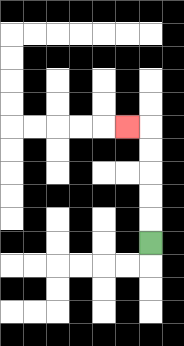{'start': '[6, 10]', 'end': '[5, 5]', 'path_directions': 'U,U,U,U,U,L', 'path_coordinates': '[[6, 10], [6, 9], [6, 8], [6, 7], [6, 6], [6, 5], [5, 5]]'}